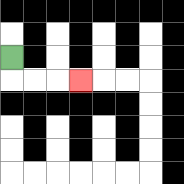{'start': '[0, 2]', 'end': '[3, 3]', 'path_directions': 'D,R,R,R', 'path_coordinates': '[[0, 2], [0, 3], [1, 3], [2, 3], [3, 3]]'}